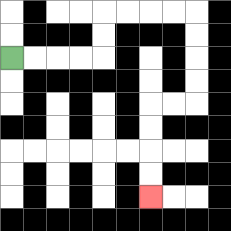{'start': '[0, 2]', 'end': '[6, 8]', 'path_directions': 'R,R,R,R,U,U,R,R,R,R,D,D,D,D,L,L,D,D,D,D', 'path_coordinates': '[[0, 2], [1, 2], [2, 2], [3, 2], [4, 2], [4, 1], [4, 0], [5, 0], [6, 0], [7, 0], [8, 0], [8, 1], [8, 2], [8, 3], [8, 4], [7, 4], [6, 4], [6, 5], [6, 6], [6, 7], [6, 8]]'}